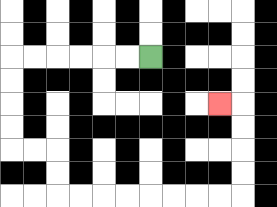{'start': '[6, 2]', 'end': '[9, 4]', 'path_directions': 'L,L,L,L,L,L,D,D,D,D,R,R,D,D,R,R,R,R,R,R,R,R,U,U,U,U,L', 'path_coordinates': '[[6, 2], [5, 2], [4, 2], [3, 2], [2, 2], [1, 2], [0, 2], [0, 3], [0, 4], [0, 5], [0, 6], [1, 6], [2, 6], [2, 7], [2, 8], [3, 8], [4, 8], [5, 8], [6, 8], [7, 8], [8, 8], [9, 8], [10, 8], [10, 7], [10, 6], [10, 5], [10, 4], [9, 4]]'}